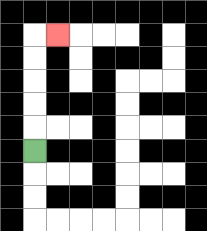{'start': '[1, 6]', 'end': '[2, 1]', 'path_directions': 'U,U,U,U,U,R', 'path_coordinates': '[[1, 6], [1, 5], [1, 4], [1, 3], [1, 2], [1, 1], [2, 1]]'}